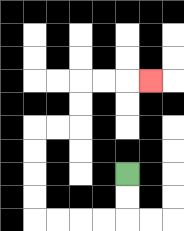{'start': '[5, 7]', 'end': '[6, 3]', 'path_directions': 'D,D,L,L,L,L,U,U,U,U,R,R,U,U,R,R,R', 'path_coordinates': '[[5, 7], [5, 8], [5, 9], [4, 9], [3, 9], [2, 9], [1, 9], [1, 8], [1, 7], [1, 6], [1, 5], [2, 5], [3, 5], [3, 4], [3, 3], [4, 3], [5, 3], [6, 3]]'}